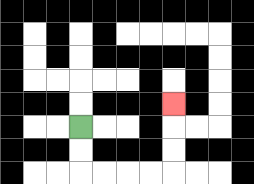{'start': '[3, 5]', 'end': '[7, 4]', 'path_directions': 'D,D,R,R,R,R,U,U,U', 'path_coordinates': '[[3, 5], [3, 6], [3, 7], [4, 7], [5, 7], [6, 7], [7, 7], [7, 6], [7, 5], [7, 4]]'}